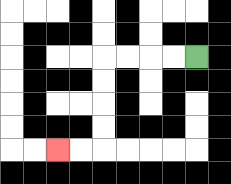{'start': '[8, 2]', 'end': '[2, 6]', 'path_directions': 'L,L,L,L,D,D,D,D,L,L', 'path_coordinates': '[[8, 2], [7, 2], [6, 2], [5, 2], [4, 2], [4, 3], [4, 4], [4, 5], [4, 6], [3, 6], [2, 6]]'}